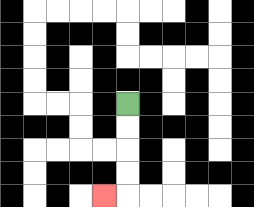{'start': '[5, 4]', 'end': '[4, 8]', 'path_directions': 'D,D,D,D,L', 'path_coordinates': '[[5, 4], [5, 5], [5, 6], [5, 7], [5, 8], [4, 8]]'}